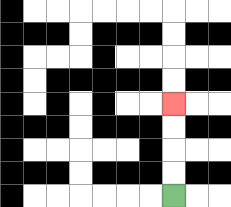{'start': '[7, 8]', 'end': '[7, 4]', 'path_directions': 'U,U,U,U', 'path_coordinates': '[[7, 8], [7, 7], [7, 6], [7, 5], [7, 4]]'}